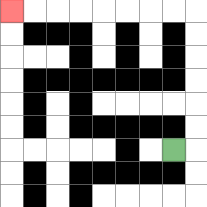{'start': '[7, 6]', 'end': '[0, 0]', 'path_directions': 'R,U,U,U,U,U,U,L,L,L,L,L,L,L,L', 'path_coordinates': '[[7, 6], [8, 6], [8, 5], [8, 4], [8, 3], [8, 2], [8, 1], [8, 0], [7, 0], [6, 0], [5, 0], [4, 0], [3, 0], [2, 0], [1, 0], [0, 0]]'}